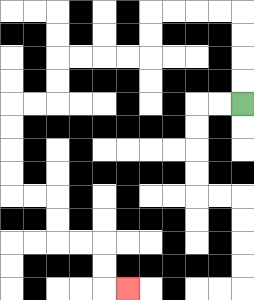{'start': '[10, 4]', 'end': '[5, 12]', 'path_directions': 'U,U,U,U,L,L,L,L,D,D,L,L,L,L,D,D,L,L,D,D,D,D,R,R,D,D,R,R,D,D,R', 'path_coordinates': '[[10, 4], [10, 3], [10, 2], [10, 1], [10, 0], [9, 0], [8, 0], [7, 0], [6, 0], [6, 1], [6, 2], [5, 2], [4, 2], [3, 2], [2, 2], [2, 3], [2, 4], [1, 4], [0, 4], [0, 5], [0, 6], [0, 7], [0, 8], [1, 8], [2, 8], [2, 9], [2, 10], [3, 10], [4, 10], [4, 11], [4, 12], [5, 12]]'}